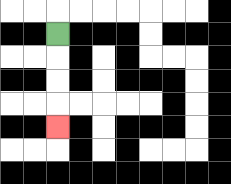{'start': '[2, 1]', 'end': '[2, 5]', 'path_directions': 'D,D,D,D', 'path_coordinates': '[[2, 1], [2, 2], [2, 3], [2, 4], [2, 5]]'}